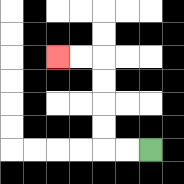{'start': '[6, 6]', 'end': '[2, 2]', 'path_directions': 'L,L,U,U,U,U,L,L', 'path_coordinates': '[[6, 6], [5, 6], [4, 6], [4, 5], [4, 4], [4, 3], [4, 2], [3, 2], [2, 2]]'}